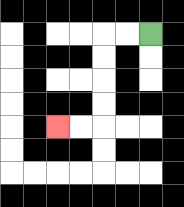{'start': '[6, 1]', 'end': '[2, 5]', 'path_directions': 'L,L,D,D,D,D,L,L', 'path_coordinates': '[[6, 1], [5, 1], [4, 1], [4, 2], [4, 3], [4, 4], [4, 5], [3, 5], [2, 5]]'}